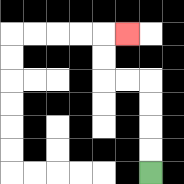{'start': '[6, 7]', 'end': '[5, 1]', 'path_directions': 'U,U,U,U,L,L,U,U,R', 'path_coordinates': '[[6, 7], [6, 6], [6, 5], [6, 4], [6, 3], [5, 3], [4, 3], [4, 2], [4, 1], [5, 1]]'}